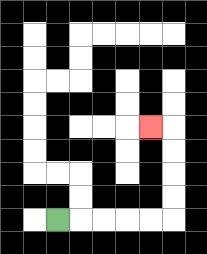{'start': '[2, 9]', 'end': '[6, 5]', 'path_directions': 'R,R,R,R,R,U,U,U,U,L', 'path_coordinates': '[[2, 9], [3, 9], [4, 9], [5, 9], [6, 9], [7, 9], [7, 8], [7, 7], [7, 6], [7, 5], [6, 5]]'}